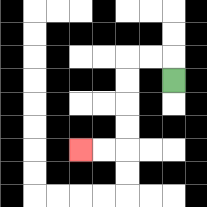{'start': '[7, 3]', 'end': '[3, 6]', 'path_directions': 'U,L,L,D,D,D,D,L,L', 'path_coordinates': '[[7, 3], [7, 2], [6, 2], [5, 2], [5, 3], [5, 4], [5, 5], [5, 6], [4, 6], [3, 6]]'}